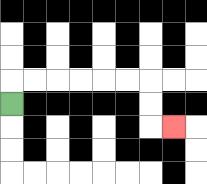{'start': '[0, 4]', 'end': '[7, 5]', 'path_directions': 'U,R,R,R,R,R,R,D,D,R', 'path_coordinates': '[[0, 4], [0, 3], [1, 3], [2, 3], [3, 3], [4, 3], [5, 3], [6, 3], [6, 4], [6, 5], [7, 5]]'}